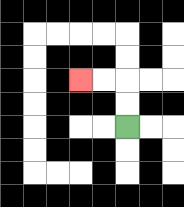{'start': '[5, 5]', 'end': '[3, 3]', 'path_directions': 'U,U,L,L', 'path_coordinates': '[[5, 5], [5, 4], [5, 3], [4, 3], [3, 3]]'}